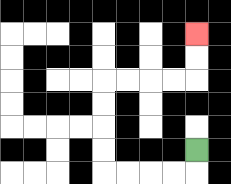{'start': '[8, 6]', 'end': '[8, 1]', 'path_directions': 'D,L,L,L,L,U,U,U,U,R,R,R,R,U,U', 'path_coordinates': '[[8, 6], [8, 7], [7, 7], [6, 7], [5, 7], [4, 7], [4, 6], [4, 5], [4, 4], [4, 3], [5, 3], [6, 3], [7, 3], [8, 3], [8, 2], [8, 1]]'}